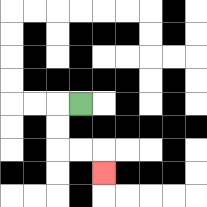{'start': '[3, 4]', 'end': '[4, 7]', 'path_directions': 'L,D,D,R,R,D', 'path_coordinates': '[[3, 4], [2, 4], [2, 5], [2, 6], [3, 6], [4, 6], [4, 7]]'}